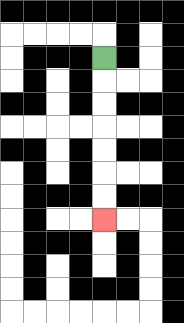{'start': '[4, 2]', 'end': '[4, 9]', 'path_directions': 'D,D,D,D,D,D,D', 'path_coordinates': '[[4, 2], [4, 3], [4, 4], [4, 5], [4, 6], [4, 7], [4, 8], [4, 9]]'}